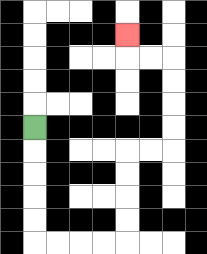{'start': '[1, 5]', 'end': '[5, 1]', 'path_directions': 'D,D,D,D,D,R,R,R,R,U,U,U,U,R,R,U,U,U,U,L,L,U', 'path_coordinates': '[[1, 5], [1, 6], [1, 7], [1, 8], [1, 9], [1, 10], [2, 10], [3, 10], [4, 10], [5, 10], [5, 9], [5, 8], [5, 7], [5, 6], [6, 6], [7, 6], [7, 5], [7, 4], [7, 3], [7, 2], [6, 2], [5, 2], [5, 1]]'}